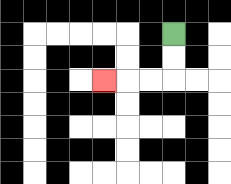{'start': '[7, 1]', 'end': '[4, 3]', 'path_directions': 'D,D,L,L,L', 'path_coordinates': '[[7, 1], [7, 2], [7, 3], [6, 3], [5, 3], [4, 3]]'}